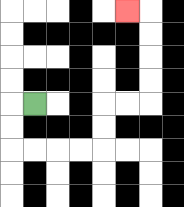{'start': '[1, 4]', 'end': '[5, 0]', 'path_directions': 'L,D,D,R,R,R,R,U,U,R,R,U,U,U,U,L', 'path_coordinates': '[[1, 4], [0, 4], [0, 5], [0, 6], [1, 6], [2, 6], [3, 6], [4, 6], [4, 5], [4, 4], [5, 4], [6, 4], [6, 3], [6, 2], [6, 1], [6, 0], [5, 0]]'}